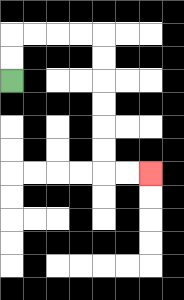{'start': '[0, 3]', 'end': '[6, 7]', 'path_directions': 'U,U,R,R,R,R,D,D,D,D,D,D,R,R', 'path_coordinates': '[[0, 3], [0, 2], [0, 1], [1, 1], [2, 1], [3, 1], [4, 1], [4, 2], [4, 3], [4, 4], [4, 5], [4, 6], [4, 7], [5, 7], [6, 7]]'}